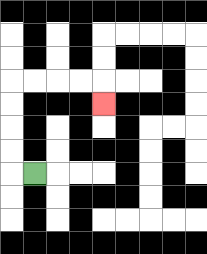{'start': '[1, 7]', 'end': '[4, 4]', 'path_directions': 'L,U,U,U,U,R,R,R,R,D', 'path_coordinates': '[[1, 7], [0, 7], [0, 6], [0, 5], [0, 4], [0, 3], [1, 3], [2, 3], [3, 3], [4, 3], [4, 4]]'}